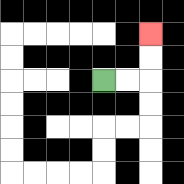{'start': '[4, 3]', 'end': '[6, 1]', 'path_directions': 'R,R,U,U', 'path_coordinates': '[[4, 3], [5, 3], [6, 3], [6, 2], [6, 1]]'}